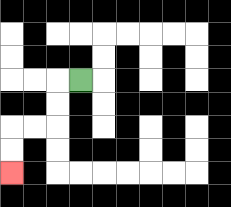{'start': '[3, 3]', 'end': '[0, 7]', 'path_directions': 'L,D,D,L,L,D,D', 'path_coordinates': '[[3, 3], [2, 3], [2, 4], [2, 5], [1, 5], [0, 5], [0, 6], [0, 7]]'}